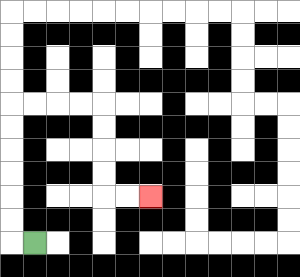{'start': '[1, 10]', 'end': '[6, 8]', 'path_directions': 'L,U,U,U,U,U,U,R,R,R,R,D,D,D,D,R,R', 'path_coordinates': '[[1, 10], [0, 10], [0, 9], [0, 8], [0, 7], [0, 6], [0, 5], [0, 4], [1, 4], [2, 4], [3, 4], [4, 4], [4, 5], [4, 6], [4, 7], [4, 8], [5, 8], [6, 8]]'}